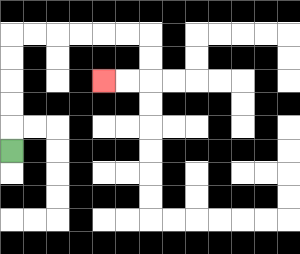{'start': '[0, 6]', 'end': '[4, 3]', 'path_directions': 'U,U,U,U,U,R,R,R,R,R,R,D,D,L,L', 'path_coordinates': '[[0, 6], [0, 5], [0, 4], [0, 3], [0, 2], [0, 1], [1, 1], [2, 1], [3, 1], [4, 1], [5, 1], [6, 1], [6, 2], [6, 3], [5, 3], [4, 3]]'}